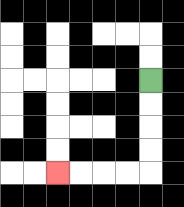{'start': '[6, 3]', 'end': '[2, 7]', 'path_directions': 'D,D,D,D,L,L,L,L', 'path_coordinates': '[[6, 3], [6, 4], [6, 5], [6, 6], [6, 7], [5, 7], [4, 7], [3, 7], [2, 7]]'}